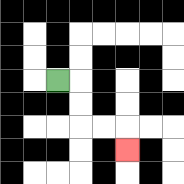{'start': '[2, 3]', 'end': '[5, 6]', 'path_directions': 'R,D,D,R,R,D', 'path_coordinates': '[[2, 3], [3, 3], [3, 4], [3, 5], [4, 5], [5, 5], [5, 6]]'}